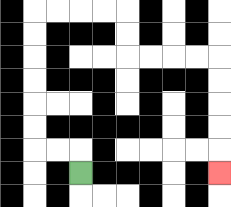{'start': '[3, 7]', 'end': '[9, 7]', 'path_directions': 'U,L,L,U,U,U,U,U,U,R,R,R,R,D,D,R,R,R,R,D,D,D,D,D', 'path_coordinates': '[[3, 7], [3, 6], [2, 6], [1, 6], [1, 5], [1, 4], [1, 3], [1, 2], [1, 1], [1, 0], [2, 0], [3, 0], [4, 0], [5, 0], [5, 1], [5, 2], [6, 2], [7, 2], [8, 2], [9, 2], [9, 3], [9, 4], [9, 5], [9, 6], [9, 7]]'}